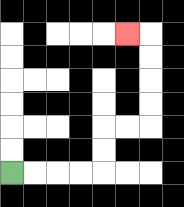{'start': '[0, 7]', 'end': '[5, 1]', 'path_directions': 'R,R,R,R,U,U,R,R,U,U,U,U,L', 'path_coordinates': '[[0, 7], [1, 7], [2, 7], [3, 7], [4, 7], [4, 6], [4, 5], [5, 5], [6, 5], [6, 4], [6, 3], [6, 2], [6, 1], [5, 1]]'}